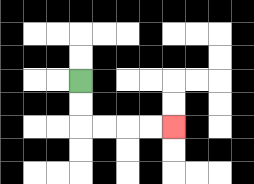{'start': '[3, 3]', 'end': '[7, 5]', 'path_directions': 'D,D,R,R,R,R', 'path_coordinates': '[[3, 3], [3, 4], [3, 5], [4, 5], [5, 5], [6, 5], [7, 5]]'}